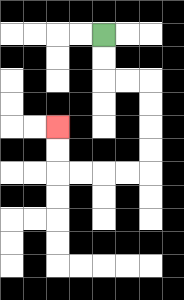{'start': '[4, 1]', 'end': '[2, 5]', 'path_directions': 'D,D,R,R,D,D,D,D,L,L,L,L,U,U', 'path_coordinates': '[[4, 1], [4, 2], [4, 3], [5, 3], [6, 3], [6, 4], [6, 5], [6, 6], [6, 7], [5, 7], [4, 7], [3, 7], [2, 7], [2, 6], [2, 5]]'}